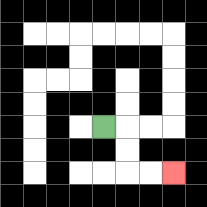{'start': '[4, 5]', 'end': '[7, 7]', 'path_directions': 'R,D,D,R,R', 'path_coordinates': '[[4, 5], [5, 5], [5, 6], [5, 7], [6, 7], [7, 7]]'}